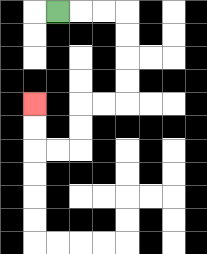{'start': '[2, 0]', 'end': '[1, 4]', 'path_directions': 'R,R,R,D,D,D,D,L,L,D,D,L,L,U,U', 'path_coordinates': '[[2, 0], [3, 0], [4, 0], [5, 0], [5, 1], [5, 2], [5, 3], [5, 4], [4, 4], [3, 4], [3, 5], [3, 6], [2, 6], [1, 6], [1, 5], [1, 4]]'}